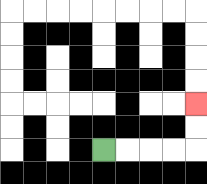{'start': '[4, 6]', 'end': '[8, 4]', 'path_directions': 'R,R,R,R,U,U', 'path_coordinates': '[[4, 6], [5, 6], [6, 6], [7, 6], [8, 6], [8, 5], [8, 4]]'}